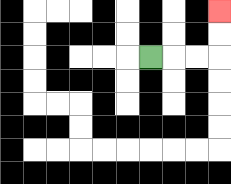{'start': '[6, 2]', 'end': '[9, 0]', 'path_directions': 'R,R,R,U,U', 'path_coordinates': '[[6, 2], [7, 2], [8, 2], [9, 2], [9, 1], [9, 0]]'}